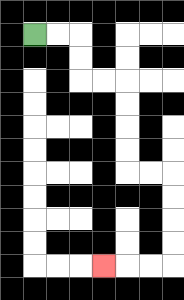{'start': '[1, 1]', 'end': '[4, 11]', 'path_directions': 'R,R,D,D,R,R,D,D,D,D,R,R,D,D,D,D,L,L,L', 'path_coordinates': '[[1, 1], [2, 1], [3, 1], [3, 2], [3, 3], [4, 3], [5, 3], [5, 4], [5, 5], [5, 6], [5, 7], [6, 7], [7, 7], [7, 8], [7, 9], [7, 10], [7, 11], [6, 11], [5, 11], [4, 11]]'}